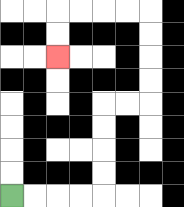{'start': '[0, 8]', 'end': '[2, 2]', 'path_directions': 'R,R,R,R,U,U,U,U,R,R,U,U,U,U,L,L,L,L,D,D', 'path_coordinates': '[[0, 8], [1, 8], [2, 8], [3, 8], [4, 8], [4, 7], [4, 6], [4, 5], [4, 4], [5, 4], [6, 4], [6, 3], [6, 2], [6, 1], [6, 0], [5, 0], [4, 0], [3, 0], [2, 0], [2, 1], [2, 2]]'}